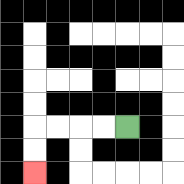{'start': '[5, 5]', 'end': '[1, 7]', 'path_directions': 'L,L,L,L,D,D', 'path_coordinates': '[[5, 5], [4, 5], [3, 5], [2, 5], [1, 5], [1, 6], [1, 7]]'}